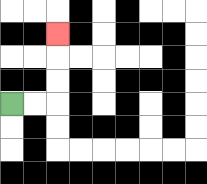{'start': '[0, 4]', 'end': '[2, 1]', 'path_directions': 'R,R,U,U,U', 'path_coordinates': '[[0, 4], [1, 4], [2, 4], [2, 3], [2, 2], [2, 1]]'}